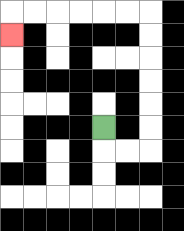{'start': '[4, 5]', 'end': '[0, 1]', 'path_directions': 'D,R,R,U,U,U,U,U,U,L,L,L,L,L,L,D', 'path_coordinates': '[[4, 5], [4, 6], [5, 6], [6, 6], [6, 5], [6, 4], [6, 3], [6, 2], [6, 1], [6, 0], [5, 0], [4, 0], [3, 0], [2, 0], [1, 0], [0, 0], [0, 1]]'}